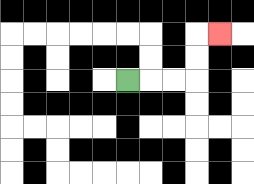{'start': '[5, 3]', 'end': '[9, 1]', 'path_directions': 'R,R,R,U,U,R', 'path_coordinates': '[[5, 3], [6, 3], [7, 3], [8, 3], [8, 2], [8, 1], [9, 1]]'}